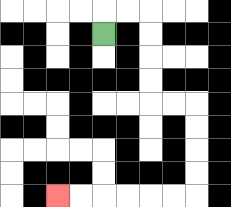{'start': '[4, 1]', 'end': '[2, 8]', 'path_directions': 'U,R,R,D,D,D,D,R,R,D,D,D,D,L,L,L,L,L,L', 'path_coordinates': '[[4, 1], [4, 0], [5, 0], [6, 0], [6, 1], [6, 2], [6, 3], [6, 4], [7, 4], [8, 4], [8, 5], [8, 6], [8, 7], [8, 8], [7, 8], [6, 8], [5, 8], [4, 8], [3, 8], [2, 8]]'}